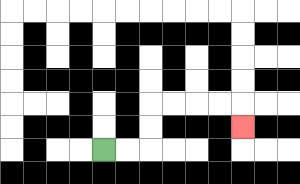{'start': '[4, 6]', 'end': '[10, 5]', 'path_directions': 'R,R,U,U,R,R,R,R,D', 'path_coordinates': '[[4, 6], [5, 6], [6, 6], [6, 5], [6, 4], [7, 4], [8, 4], [9, 4], [10, 4], [10, 5]]'}